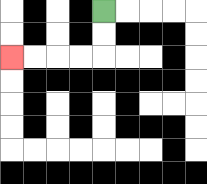{'start': '[4, 0]', 'end': '[0, 2]', 'path_directions': 'D,D,L,L,L,L', 'path_coordinates': '[[4, 0], [4, 1], [4, 2], [3, 2], [2, 2], [1, 2], [0, 2]]'}